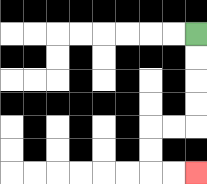{'start': '[8, 1]', 'end': '[8, 7]', 'path_directions': 'D,D,D,D,L,L,D,D,R,R', 'path_coordinates': '[[8, 1], [8, 2], [8, 3], [8, 4], [8, 5], [7, 5], [6, 5], [6, 6], [6, 7], [7, 7], [8, 7]]'}